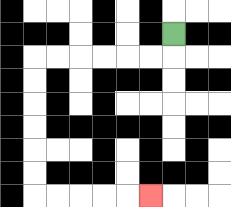{'start': '[7, 1]', 'end': '[6, 8]', 'path_directions': 'D,L,L,L,L,L,L,D,D,D,D,D,D,R,R,R,R,R', 'path_coordinates': '[[7, 1], [7, 2], [6, 2], [5, 2], [4, 2], [3, 2], [2, 2], [1, 2], [1, 3], [1, 4], [1, 5], [1, 6], [1, 7], [1, 8], [2, 8], [3, 8], [4, 8], [5, 8], [6, 8]]'}